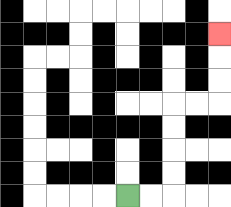{'start': '[5, 8]', 'end': '[9, 1]', 'path_directions': 'R,R,U,U,U,U,R,R,U,U,U', 'path_coordinates': '[[5, 8], [6, 8], [7, 8], [7, 7], [7, 6], [7, 5], [7, 4], [8, 4], [9, 4], [9, 3], [9, 2], [9, 1]]'}